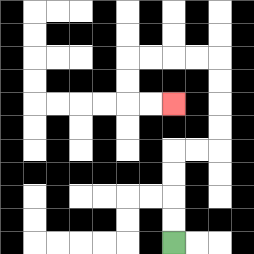{'start': '[7, 10]', 'end': '[7, 4]', 'path_directions': 'U,U,U,U,R,R,U,U,U,U,L,L,L,L,D,D,R,R', 'path_coordinates': '[[7, 10], [7, 9], [7, 8], [7, 7], [7, 6], [8, 6], [9, 6], [9, 5], [9, 4], [9, 3], [9, 2], [8, 2], [7, 2], [6, 2], [5, 2], [5, 3], [5, 4], [6, 4], [7, 4]]'}